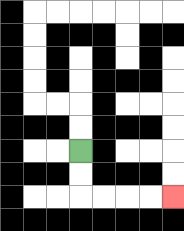{'start': '[3, 6]', 'end': '[7, 8]', 'path_directions': 'D,D,R,R,R,R', 'path_coordinates': '[[3, 6], [3, 7], [3, 8], [4, 8], [5, 8], [6, 8], [7, 8]]'}